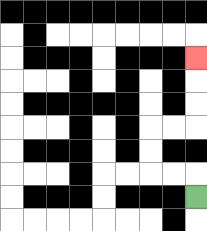{'start': '[8, 8]', 'end': '[8, 2]', 'path_directions': 'U,L,L,U,U,R,R,U,U,U', 'path_coordinates': '[[8, 8], [8, 7], [7, 7], [6, 7], [6, 6], [6, 5], [7, 5], [8, 5], [8, 4], [8, 3], [8, 2]]'}